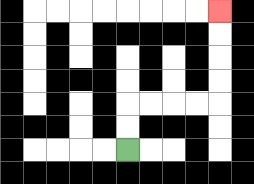{'start': '[5, 6]', 'end': '[9, 0]', 'path_directions': 'U,U,R,R,R,R,U,U,U,U', 'path_coordinates': '[[5, 6], [5, 5], [5, 4], [6, 4], [7, 4], [8, 4], [9, 4], [9, 3], [9, 2], [9, 1], [9, 0]]'}